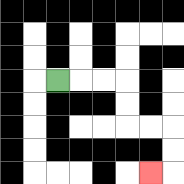{'start': '[2, 3]', 'end': '[6, 7]', 'path_directions': 'R,R,R,D,D,R,R,D,D,L', 'path_coordinates': '[[2, 3], [3, 3], [4, 3], [5, 3], [5, 4], [5, 5], [6, 5], [7, 5], [7, 6], [7, 7], [6, 7]]'}